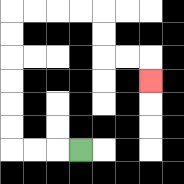{'start': '[3, 6]', 'end': '[6, 3]', 'path_directions': 'L,L,L,U,U,U,U,U,U,R,R,R,R,D,D,R,R,D', 'path_coordinates': '[[3, 6], [2, 6], [1, 6], [0, 6], [0, 5], [0, 4], [0, 3], [0, 2], [0, 1], [0, 0], [1, 0], [2, 0], [3, 0], [4, 0], [4, 1], [4, 2], [5, 2], [6, 2], [6, 3]]'}